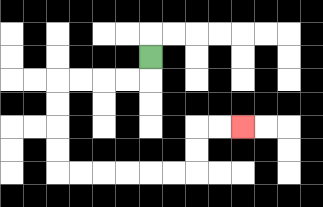{'start': '[6, 2]', 'end': '[10, 5]', 'path_directions': 'D,L,L,L,L,D,D,D,D,R,R,R,R,R,R,U,U,R,R', 'path_coordinates': '[[6, 2], [6, 3], [5, 3], [4, 3], [3, 3], [2, 3], [2, 4], [2, 5], [2, 6], [2, 7], [3, 7], [4, 7], [5, 7], [6, 7], [7, 7], [8, 7], [8, 6], [8, 5], [9, 5], [10, 5]]'}